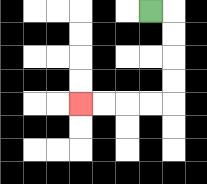{'start': '[6, 0]', 'end': '[3, 4]', 'path_directions': 'R,D,D,D,D,L,L,L,L', 'path_coordinates': '[[6, 0], [7, 0], [7, 1], [7, 2], [7, 3], [7, 4], [6, 4], [5, 4], [4, 4], [3, 4]]'}